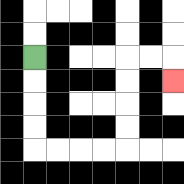{'start': '[1, 2]', 'end': '[7, 3]', 'path_directions': 'D,D,D,D,R,R,R,R,U,U,U,U,R,R,D', 'path_coordinates': '[[1, 2], [1, 3], [1, 4], [1, 5], [1, 6], [2, 6], [3, 6], [4, 6], [5, 6], [5, 5], [5, 4], [5, 3], [5, 2], [6, 2], [7, 2], [7, 3]]'}